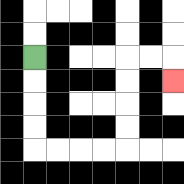{'start': '[1, 2]', 'end': '[7, 3]', 'path_directions': 'D,D,D,D,R,R,R,R,U,U,U,U,R,R,D', 'path_coordinates': '[[1, 2], [1, 3], [1, 4], [1, 5], [1, 6], [2, 6], [3, 6], [4, 6], [5, 6], [5, 5], [5, 4], [5, 3], [5, 2], [6, 2], [7, 2], [7, 3]]'}